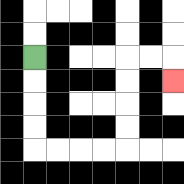{'start': '[1, 2]', 'end': '[7, 3]', 'path_directions': 'D,D,D,D,R,R,R,R,U,U,U,U,R,R,D', 'path_coordinates': '[[1, 2], [1, 3], [1, 4], [1, 5], [1, 6], [2, 6], [3, 6], [4, 6], [5, 6], [5, 5], [5, 4], [5, 3], [5, 2], [6, 2], [7, 2], [7, 3]]'}